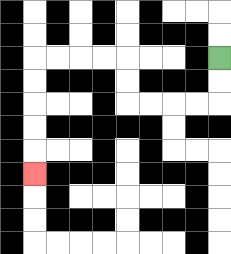{'start': '[9, 2]', 'end': '[1, 7]', 'path_directions': 'D,D,L,L,L,L,U,U,L,L,L,L,D,D,D,D,D', 'path_coordinates': '[[9, 2], [9, 3], [9, 4], [8, 4], [7, 4], [6, 4], [5, 4], [5, 3], [5, 2], [4, 2], [3, 2], [2, 2], [1, 2], [1, 3], [1, 4], [1, 5], [1, 6], [1, 7]]'}